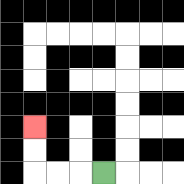{'start': '[4, 7]', 'end': '[1, 5]', 'path_directions': 'L,L,L,U,U', 'path_coordinates': '[[4, 7], [3, 7], [2, 7], [1, 7], [1, 6], [1, 5]]'}